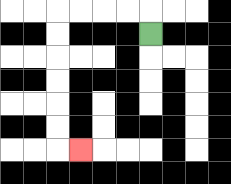{'start': '[6, 1]', 'end': '[3, 6]', 'path_directions': 'U,L,L,L,L,D,D,D,D,D,D,R', 'path_coordinates': '[[6, 1], [6, 0], [5, 0], [4, 0], [3, 0], [2, 0], [2, 1], [2, 2], [2, 3], [2, 4], [2, 5], [2, 6], [3, 6]]'}